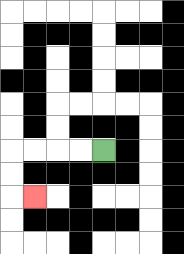{'start': '[4, 6]', 'end': '[1, 8]', 'path_directions': 'L,L,L,L,D,D,R', 'path_coordinates': '[[4, 6], [3, 6], [2, 6], [1, 6], [0, 6], [0, 7], [0, 8], [1, 8]]'}